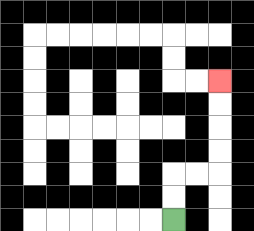{'start': '[7, 9]', 'end': '[9, 3]', 'path_directions': 'U,U,R,R,U,U,U,U', 'path_coordinates': '[[7, 9], [7, 8], [7, 7], [8, 7], [9, 7], [9, 6], [9, 5], [9, 4], [9, 3]]'}